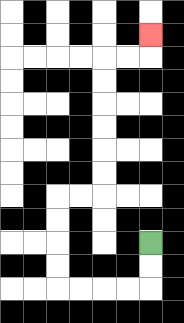{'start': '[6, 10]', 'end': '[6, 1]', 'path_directions': 'D,D,L,L,L,L,U,U,U,U,R,R,U,U,U,U,U,U,R,R,U', 'path_coordinates': '[[6, 10], [6, 11], [6, 12], [5, 12], [4, 12], [3, 12], [2, 12], [2, 11], [2, 10], [2, 9], [2, 8], [3, 8], [4, 8], [4, 7], [4, 6], [4, 5], [4, 4], [4, 3], [4, 2], [5, 2], [6, 2], [6, 1]]'}